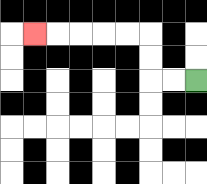{'start': '[8, 3]', 'end': '[1, 1]', 'path_directions': 'L,L,U,U,L,L,L,L,L', 'path_coordinates': '[[8, 3], [7, 3], [6, 3], [6, 2], [6, 1], [5, 1], [4, 1], [3, 1], [2, 1], [1, 1]]'}